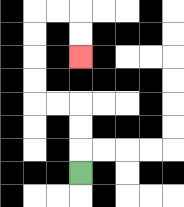{'start': '[3, 7]', 'end': '[3, 2]', 'path_directions': 'U,U,U,L,L,U,U,U,U,R,R,D,D', 'path_coordinates': '[[3, 7], [3, 6], [3, 5], [3, 4], [2, 4], [1, 4], [1, 3], [1, 2], [1, 1], [1, 0], [2, 0], [3, 0], [3, 1], [3, 2]]'}